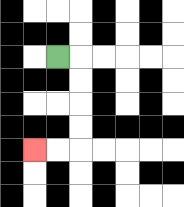{'start': '[2, 2]', 'end': '[1, 6]', 'path_directions': 'R,D,D,D,D,L,L', 'path_coordinates': '[[2, 2], [3, 2], [3, 3], [3, 4], [3, 5], [3, 6], [2, 6], [1, 6]]'}